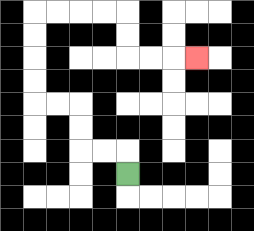{'start': '[5, 7]', 'end': '[8, 2]', 'path_directions': 'U,L,L,U,U,L,L,U,U,U,U,R,R,R,R,D,D,R,R,R', 'path_coordinates': '[[5, 7], [5, 6], [4, 6], [3, 6], [3, 5], [3, 4], [2, 4], [1, 4], [1, 3], [1, 2], [1, 1], [1, 0], [2, 0], [3, 0], [4, 0], [5, 0], [5, 1], [5, 2], [6, 2], [7, 2], [8, 2]]'}